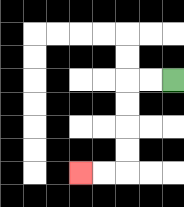{'start': '[7, 3]', 'end': '[3, 7]', 'path_directions': 'L,L,D,D,D,D,L,L', 'path_coordinates': '[[7, 3], [6, 3], [5, 3], [5, 4], [5, 5], [5, 6], [5, 7], [4, 7], [3, 7]]'}